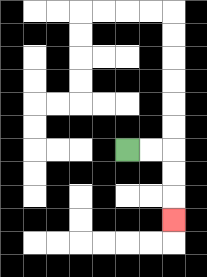{'start': '[5, 6]', 'end': '[7, 9]', 'path_directions': 'R,R,D,D,D', 'path_coordinates': '[[5, 6], [6, 6], [7, 6], [7, 7], [7, 8], [7, 9]]'}